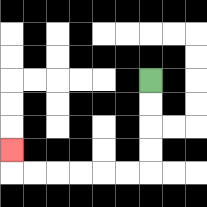{'start': '[6, 3]', 'end': '[0, 6]', 'path_directions': 'D,D,D,D,L,L,L,L,L,L,U', 'path_coordinates': '[[6, 3], [6, 4], [6, 5], [6, 6], [6, 7], [5, 7], [4, 7], [3, 7], [2, 7], [1, 7], [0, 7], [0, 6]]'}